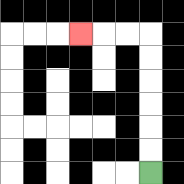{'start': '[6, 7]', 'end': '[3, 1]', 'path_directions': 'U,U,U,U,U,U,L,L,L', 'path_coordinates': '[[6, 7], [6, 6], [6, 5], [6, 4], [6, 3], [6, 2], [6, 1], [5, 1], [4, 1], [3, 1]]'}